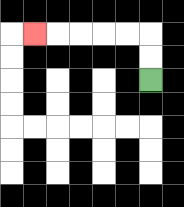{'start': '[6, 3]', 'end': '[1, 1]', 'path_directions': 'U,U,L,L,L,L,L', 'path_coordinates': '[[6, 3], [6, 2], [6, 1], [5, 1], [4, 1], [3, 1], [2, 1], [1, 1]]'}